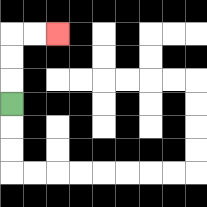{'start': '[0, 4]', 'end': '[2, 1]', 'path_directions': 'U,U,U,R,R', 'path_coordinates': '[[0, 4], [0, 3], [0, 2], [0, 1], [1, 1], [2, 1]]'}